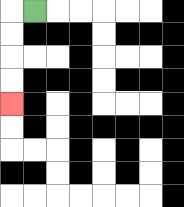{'start': '[1, 0]', 'end': '[0, 4]', 'path_directions': 'L,D,D,D,D', 'path_coordinates': '[[1, 0], [0, 0], [0, 1], [0, 2], [0, 3], [0, 4]]'}